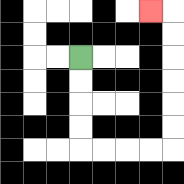{'start': '[3, 2]', 'end': '[6, 0]', 'path_directions': 'D,D,D,D,R,R,R,R,U,U,U,U,U,U,L', 'path_coordinates': '[[3, 2], [3, 3], [3, 4], [3, 5], [3, 6], [4, 6], [5, 6], [6, 6], [7, 6], [7, 5], [7, 4], [7, 3], [7, 2], [7, 1], [7, 0], [6, 0]]'}